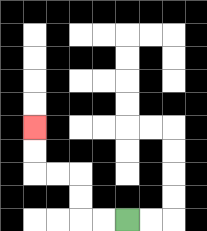{'start': '[5, 9]', 'end': '[1, 5]', 'path_directions': 'L,L,U,U,L,L,U,U', 'path_coordinates': '[[5, 9], [4, 9], [3, 9], [3, 8], [3, 7], [2, 7], [1, 7], [1, 6], [1, 5]]'}